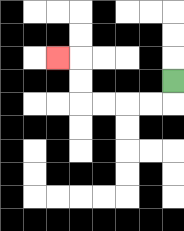{'start': '[7, 3]', 'end': '[2, 2]', 'path_directions': 'D,L,L,L,L,U,U,L', 'path_coordinates': '[[7, 3], [7, 4], [6, 4], [5, 4], [4, 4], [3, 4], [3, 3], [3, 2], [2, 2]]'}